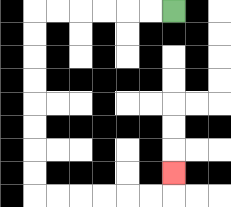{'start': '[7, 0]', 'end': '[7, 7]', 'path_directions': 'L,L,L,L,L,L,D,D,D,D,D,D,D,D,R,R,R,R,R,R,U', 'path_coordinates': '[[7, 0], [6, 0], [5, 0], [4, 0], [3, 0], [2, 0], [1, 0], [1, 1], [1, 2], [1, 3], [1, 4], [1, 5], [1, 6], [1, 7], [1, 8], [2, 8], [3, 8], [4, 8], [5, 8], [6, 8], [7, 8], [7, 7]]'}